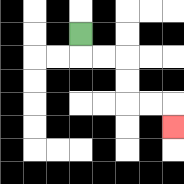{'start': '[3, 1]', 'end': '[7, 5]', 'path_directions': 'D,R,R,D,D,R,R,D', 'path_coordinates': '[[3, 1], [3, 2], [4, 2], [5, 2], [5, 3], [5, 4], [6, 4], [7, 4], [7, 5]]'}